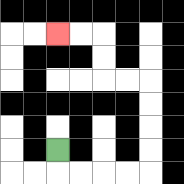{'start': '[2, 6]', 'end': '[2, 1]', 'path_directions': 'D,R,R,R,R,U,U,U,U,L,L,U,U,L,L', 'path_coordinates': '[[2, 6], [2, 7], [3, 7], [4, 7], [5, 7], [6, 7], [6, 6], [6, 5], [6, 4], [6, 3], [5, 3], [4, 3], [4, 2], [4, 1], [3, 1], [2, 1]]'}